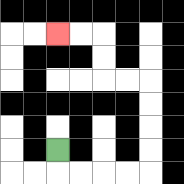{'start': '[2, 6]', 'end': '[2, 1]', 'path_directions': 'D,R,R,R,R,U,U,U,U,L,L,U,U,L,L', 'path_coordinates': '[[2, 6], [2, 7], [3, 7], [4, 7], [5, 7], [6, 7], [6, 6], [6, 5], [6, 4], [6, 3], [5, 3], [4, 3], [4, 2], [4, 1], [3, 1], [2, 1]]'}